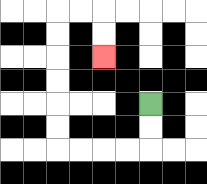{'start': '[6, 4]', 'end': '[4, 2]', 'path_directions': 'D,D,L,L,L,L,U,U,U,U,U,U,R,R,D,D', 'path_coordinates': '[[6, 4], [6, 5], [6, 6], [5, 6], [4, 6], [3, 6], [2, 6], [2, 5], [2, 4], [2, 3], [2, 2], [2, 1], [2, 0], [3, 0], [4, 0], [4, 1], [4, 2]]'}